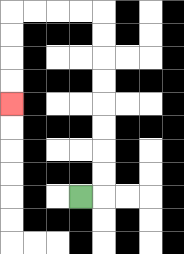{'start': '[3, 8]', 'end': '[0, 4]', 'path_directions': 'R,U,U,U,U,U,U,U,U,L,L,L,L,D,D,D,D', 'path_coordinates': '[[3, 8], [4, 8], [4, 7], [4, 6], [4, 5], [4, 4], [4, 3], [4, 2], [4, 1], [4, 0], [3, 0], [2, 0], [1, 0], [0, 0], [0, 1], [0, 2], [0, 3], [0, 4]]'}